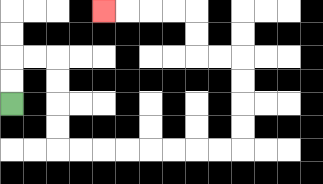{'start': '[0, 4]', 'end': '[4, 0]', 'path_directions': 'U,U,R,R,D,D,D,D,R,R,R,R,R,R,R,R,U,U,U,U,L,L,U,U,L,L,L,L', 'path_coordinates': '[[0, 4], [0, 3], [0, 2], [1, 2], [2, 2], [2, 3], [2, 4], [2, 5], [2, 6], [3, 6], [4, 6], [5, 6], [6, 6], [7, 6], [8, 6], [9, 6], [10, 6], [10, 5], [10, 4], [10, 3], [10, 2], [9, 2], [8, 2], [8, 1], [8, 0], [7, 0], [6, 0], [5, 0], [4, 0]]'}